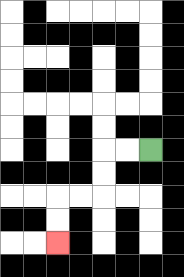{'start': '[6, 6]', 'end': '[2, 10]', 'path_directions': 'L,L,D,D,L,L,D,D', 'path_coordinates': '[[6, 6], [5, 6], [4, 6], [4, 7], [4, 8], [3, 8], [2, 8], [2, 9], [2, 10]]'}